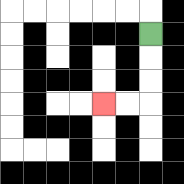{'start': '[6, 1]', 'end': '[4, 4]', 'path_directions': 'D,D,D,L,L', 'path_coordinates': '[[6, 1], [6, 2], [6, 3], [6, 4], [5, 4], [4, 4]]'}